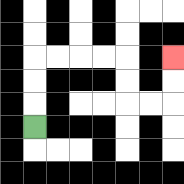{'start': '[1, 5]', 'end': '[7, 2]', 'path_directions': 'U,U,U,R,R,R,R,D,D,R,R,U,U', 'path_coordinates': '[[1, 5], [1, 4], [1, 3], [1, 2], [2, 2], [3, 2], [4, 2], [5, 2], [5, 3], [5, 4], [6, 4], [7, 4], [7, 3], [7, 2]]'}